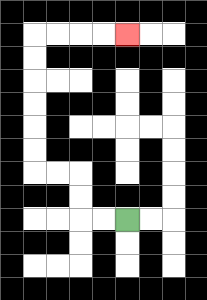{'start': '[5, 9]', 'end': '[5, 1]', 'path_directions': 'L,L,U,U,L,L,U,U,U,U,U,U,R,R,R,R', 'path_coordinates': '[[5, 9], [4, 9], [3, 9], [3, 8], [3, 7], [2, 7], [1, 7], [1, 6], [1, 5], [1, 4], [1, 3], [1, 2], [1, 1], [2, 1], [3, 1], [4, 1], [5, 1]]'}